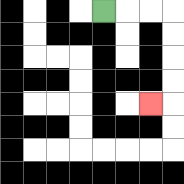{'start': '[4, 0]', 'end': '[6, 4]', 'path_directions': 'R,R,R,D,D,D,D,L', 'path_coordinates': '[[4, 0], [5, 0], [6, 0], [7, 0], [7, 1], [7, 2], [7, 3], [7, 4], [6, 4]]'}